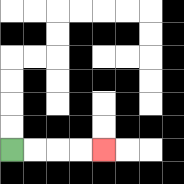{'start': '[0, 6]', 'end': '[4, 6]', 'path_directions': 'R,R,R,R', 'path_coordinates': '[[0, 6], [1, 6], [2, 6], [3, 6], [4, 6]]'}